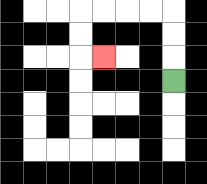{'start': '[7, 3]', 'end': '[4, 2]', 'path_directions': 'U,U,U,L,L,L,L,D,D,R', 'path_coordinates': '[[7, 3], [7, 2], [7, 1], [7, 0], [6, 0], [5, 0], [4, 0], [3, 0], [3, 1], [3, 2], [4, 2]]'}